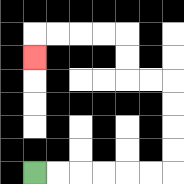{'start': '[1, 7]', 'end': '[1, 2]', 'path_directions': 'R,R,R,R,R,R,U,U,U,U,L,L,U,U,L,L,L,L,D', 'path_coordinates': '[[1, 7], [2, 7], [3, 7], [4, 7], [5, 7], [6, 7], [7, 7], [7, 6], [7, 5], [7, 4], [7, 3], [6, 3], [5, 3], [5, 2], [5, 1], [4, 1], [3, 1], [2, 1], [1, 1], [1, 2]]'}